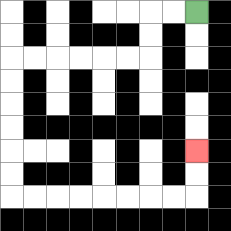{'start': '[8, 0]', 'end': '[8, 6]', 'path_directions': 'L,L,D,D,L,L,L,L,L,L,D,D,D,D,D,D,R,R,R,R,R,R,R,R,U,U', 'path_coordinates': '[[8, 0], [7, 0], [6, 0], [6, 1], [6, 2], [5, 2], [4, 2], [3, 2], [2, 2], [1, 2], [0, 2], [0, 3], [0, 4], [0, 5], [0, 6], [0, 7], [0, 8], [1, 8], [2, 8], [3, 8], [4, 8], [5, 8], [6, 8], [7, 8], [8, 8], [8, 7], [8, 6]]'}